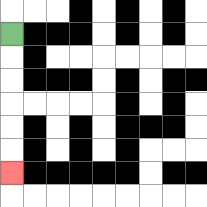{'start': '[0, 1]', 'end': '[0, 7]', 'path_directions': 'D,D,D,D,D,D', 'path_coordinates': '[[0, 1], [0, 2], [0, 3], [0, 4], [0, 5], [0, 6], [0, 7]]'}